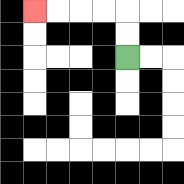{'start': '[5, 2]', 'end': '[1, 0]', 'path_directions': 'U,U,L,L,L,L', 'path_coordinates': '[[5, 2], [5, 1], [5, 0], [4, 0], [3, 0], [2, 0], [1, 0]]'}